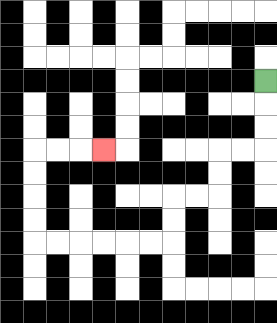{'start': '[11, 3]', 'end': '[4, 6]', 'path_directions': 'D,D,D,L,L,D,D,L,L,D,D,L,L,L,L,L,L,U,U,U,U,R,R,R', 'path_coordinates': '[[11, 3], [11, 4], [11, 5], [11, 6], [10, 6], [9, 6], [9, 7], [9, 8], [8, 8], [7, 8], [7, 9], [7, 10], [6, 10], [5, 10], [4, 10], [3, 10], [2, 10], [1, 10], [1, 9], [1, 8], [1, 7], [1, 6], [2, 6], [3, 6], [4, 6]]'}